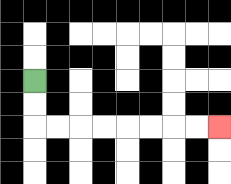{'start': '[1, 3]', 'end': '[9, 5]', 'path_directions': 'D,D,R,R,R,R,R,R,R,R', 'path_coordinates': '[[1, 3], [1, 4], [1, 5], [2, 5], [3, 5], [4, 5], [5, 5], [6, 5], [7, 5], [8, 5], [9, 5]]'}